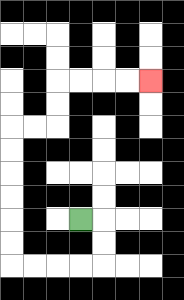{'start': '[3, 9]', 'end': '[6, 3]', 'path_directions': 'R,D,D,L,L,L,L,U,U,U,U,U,U,R,R,U,U,R,R,R,R', 'path_coordinates': '[[3, 9], [4, 9], [4, 10], [4, 11], [3, 11], [2, 11], [1, 11], [0, 11], [0, 10], [0, 9], [0, 8], [0, 7], [0, 6], [0, 5], [1, 5], [2, 5], [2, 4], [2, 3], [3, 3], [4, 3], [5, 3], [6, 3]]'}